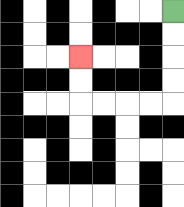{'start': '[7, 0]', 'end': '[3, 2]', 'path_directions': 'D,D,D,D,L,L,L,L,U,U', 'path_coordinates': '[[7, 0], [7, 1], [7, 2], [7, 3], [7, 4], [6, 4], [5, 4], [4, 4], [3, 4], [3, 3], [3, 2]]'}